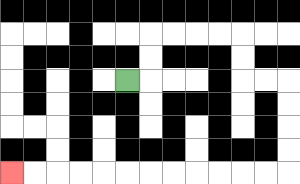{'start': '[5, 3]', 'end': '[0, 7]', 'path_directions': 'R,U,U,R,R,R,R,D,D,R,R,D,D,D,D,L,L,L,L,L,L,L,L,L,L,L,L', 'path_coordinates': '[[5, 3], [6, 3], [6, 2], [6, 1], [7, 1], [8, 1], [9, 1], [10, 1], [10, 2], [10, 3], [11, 3], [12, 3], [12, 4], [12, 5], [12, 6], [12, 7], [11, 7], [10, 7], [9, 7], [8, 7], [7, 7], [6, 7], [5, 7], [4, 7], [3, 7], [2, 7], [1, 7], [0, 7]]'}